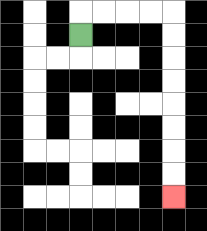{'start': '[3, 1]', 'end': '[7, 8]', 'path_directions': 'U,R,R,R,R,D,D,D,D,D,D,D,D', 'path_coordinates': '[[3, 1], [3, 0], [4, 0], [5, 0], [6, 0], [7, 0], [7, 1], [7, 2], [7, 3], [7, 4], [7, 5], [7, 6], [7, 7], [7, 8]]'}